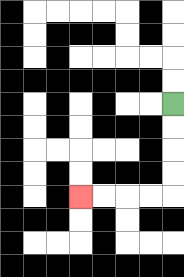{'start': '[7, 4]', 'end': '[3, 8]', 'path_directions': 'D,D,D,D,L,L,L,L', 'path_coordinates': '[[7, 4], [7, 5], [7, 6], [7, 7], [7, 8], [6, 8], [5, 8], [4, 8], [3, 8]]'}